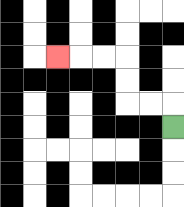{'start': '[7, 5]', 'end': '[2, 2]', 'path_directions': 'U,L,L,U,U,L,L,L', 'path_coordinates': '[[7, 5], [7, 4], [6, 4], [5, 4], [5, 3], [5, 2], [4, 2], [3, 2], [2, 2]]'}